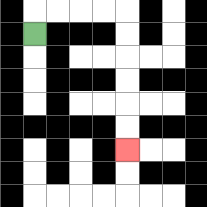{'start': '[1, 1]', 'end': '[5, 6]', 'path_directions': 'U,R,R,R,R,D,D,D,D,D,D', 'path_coordinates': '[[1, 1], [1, 0], [2, 0], [3, 0], [4, 0], [5, 0], [5, 1], [5, 2], [5, 3], [5, 4], [5, 5], [5, 6]]'}